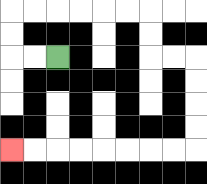{'start': '[2, 2]', 'end': '[0, 6]', 'path_directions': 'L,L,U,U,R,R,R,R,R,R,D,D,R,R,D,D,D,D,L,L,L,L,L,L,L,L', 'path_coordinates': '[[2, 2], [1, 2], [0, 2], [0, 1], [0, 0], [1, 0], [2, 0], [3, 0], [4, 0], [5, 0], [6, 0], [6, 1], [6, 2], [7, 2], [8, 2], [8, 3], [8, 4], [8, 5], [8, 6], [7, 6], [6, 6], [5, 6], [4, 6], [3, 6], [2, 6], [1, 6], [0, 6]]'}